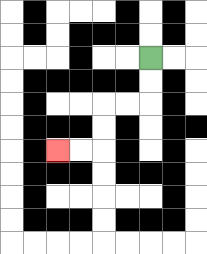{'start': '[6, 2]', 'end': '[2, 6]', 'path_directions': 'D,D,L,L,D,D,L,L', 'path_coordinates': '[[6, 2], [6, 3], [6, 4], [5, 4], [4, 4], [4, 5], [4, 6], [3, 6], [2, 6]]'}